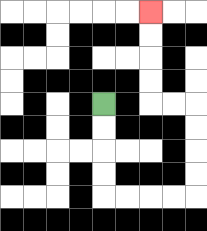{'start': '[4, 4]', 'end': '[6, 0]', 'path_directions': 'D,D,D,D,R,R,R,R,U,U,U,U,L,L,U,U,U,U', 'path_coordinates': '[[4, 4], [4, 5], [4, 6], [4, 7], [4, 8], [5, 8], [6, 8], [7, 8], [8, 8], [8, 7], [8, 6], [8, 5], [8, 4], [7, 4], [6, 4], [6, 3], [6, 2], [6, 1], [6, 0]]'}